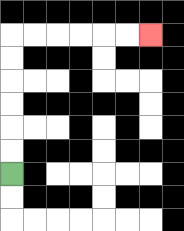{'start': '[0, 7]', 'end': '[6, 1]', 'path_directions': 'U,U,U,U,U,U,R,R,R,R,R,R', 'path_coordinates': '[[0, 7], [0, 6], [0, 5], [0, 4], [0, 3], [0, 2], [0, 1], [1, 1], [2, 1], [3, 1], [4, 1], [5, 1], [6, 1]]'}